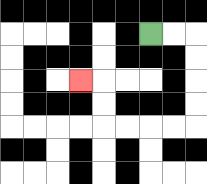{'start': '[6, 1]', 'end': '[3, 3]', 'path_directions': 'R,R,D,D,D,D,L,L,L,L,U,U,L', 'path_coordinates': '[[6, 1], [7, 1], [8, 1], [8, 2], [8, 3], [8, 4], [8, 5], [7, 5], [6, 5], [5, 5], [4, 5], [4, 4], [4, 3], [3, 3]]'}